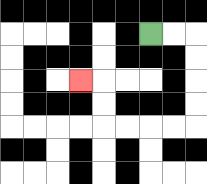{'start': '[6, 1]', 'end': '[3, 3]', 'path_directions': 'R,R,D,D,D,D,L,L,L,L,U,U,L', 'path_coordinates': '[[6, 1], [7, 1], [8, 1], [8, 2], [8, 3], [8, 4], [8, 5], [7, 5], [6, 5], [5, 5], [4, 5], [4, 4], [4, 3], [3, 3]]'}